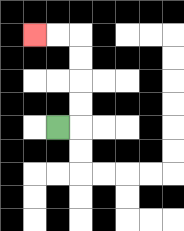{'start': '[2, 5]', 'end': '[1, 1]', 'path_directions': 'R,U,U,U,U,L,L', 'path_coordinates': '[[2, 5], [3, 5], [3, 4], [3, 3], [3, 2], [3, 1], [2, 1], [1, 1]]'}